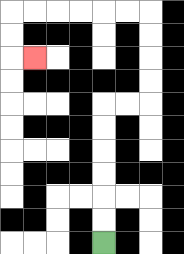{'start': '[4, 10]', 'end': '[1, 2]', 'path_directions': 'U,U,U,U,U,U,R,R,U,U,U,U,L,L,L,L,L,L,D,D,R', 'path_coordinates': '[[4, 10], [4, 9], [4, 8], [4, 7], [4, 6], [4, 5], [4, 4], [5, 4], [6, 4], [6, 3], [6, 2], [6, 1], [6, 0], [5, 0], [4, 0], [3, 0], [2, 0], [1, 0], [0, 0], [0, 1], [0, 2], [1, 2]]'}